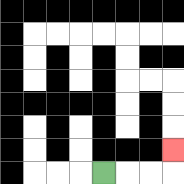{'start': '[4, 7]', 'end': '[7, 6]', 'path_directions': 'R,R,R,U', 'path_coordinates': '[[4, 7], [5, 7], [6, 7], [7, 7], [7, 6]]'}